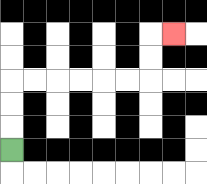{'start': '[0, 6]', 'end': '[7, 1]', 'path_directions': 'U,U,U,R,R,R,R,R,R,U,U,R', 'path_coordinates': '[[0, 6], [0, 5], [0, 4], [0, 3], [1, 3], [2, 3], [3, 3], [4, 3], [5, 3], [6, 3], [6, 2], [6, 1], [7, 1]]'}